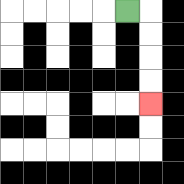{'start': '[5, 0]', 'end': '[6, 4]', 'path_directions': 'R,D,D,D,D', 'path_coordinates': '[[5, 0], [6, 0], [6, 1], [6, 2], [6, 3], [6, 4]]'}